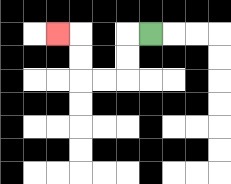{'start': '[6, 1]', 'end': '[2, 1]', 'path_directions': 'L,D,D,L,L,U,U,L', 'path_coordinates': '[[6, 1], [5, 1], [5, 2], [5, 3], [4, 3], [3, 3], [3, 2], [3, 1], [2, 1]]'}